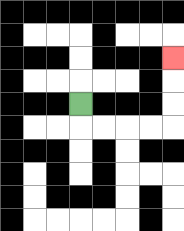{'start': '[3, 4]', 'end': '[7, 2]', 'path_directions': 'D,R,R,R,R,U,U,U', 'path_coordinates': '[[3, 4], [3, 5], [4, 5], [5, 5], [6, 5], [7, 5], [7, 4], [7, 3], [7, 2]]'}